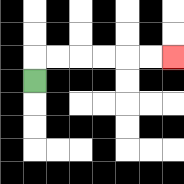{'start': '[1, 3]', 'end': '[7, 2]', 'path_directions': 'U,R,R,R,R,R,R', 'path_coordinates': '[[1, 3], [1, 2], [2, 2], [3, 2], [4, 2], [5, 2], [6, 2], [7, 2]]'}